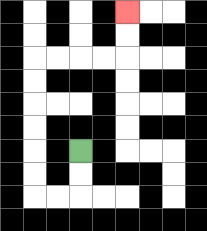{'start': '[3, 6]', 'end': '[5, 0]', 'path_directions': 'D,D,L,L,U,U,U,U,U,U,R,R,R,R,U,U', 'path_coordinates': '[[3, 6], [3, 7], [3, 8], [2, 8], [1, 8], [1, 7], [1, 6], [1, 5], [1, 4], [1, 3], [1, 2], [2, 2], [3, 2], [4, 2], [5, 2], [5, 1], [5, 0]]'}